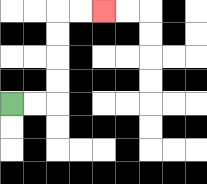{'start': '[0, 4]', 'end': '[4, 0]', 'path_directions': 'R,R,U,U,U,U,R,R', 'path_coordinates': '[[0, 4], [1, 4], [2, 4], [2, 3], [2, 2], [2, 1], [2, 0], [3, 0], [4, 0]]'}